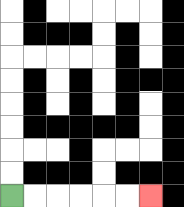{'start': '[0, 8]', 'end': '[6, 8]', 'path_directions': 'R,R,R,R,R,R', 'path_coordinates': '[[0, 8], [1, 8], [2, 8], [3, 8], [4, 8], [5, 8], [6, 8]]'}